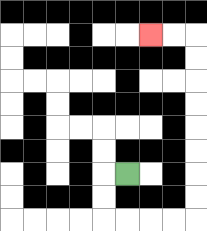{'start': '[5, 7]', 'end': '[6, 1]', 'path_directions': 'L,D,D,R,R,R,R,U,U,U,U,U,U,U,U,L,L', 'path_coordinates': '[[5, 7], [4, 7], [4, 8], [4, 9], [5, 9], [6, 9], [7, 9], [8, 9], [8, 8], [8, 7], [8, 6], [8, 5], [8, 4], [8, 3], [8, 2], [8, 1], [7, 1], [6, 1]]'}